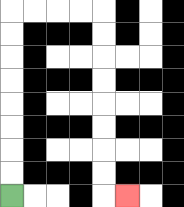{'start': '[0, 8]', 'end': '[5, 8]', 'path_directions': 'U,U,U,U,U,U,U,U,R,R,R,R,D,D,D,D,D,D,D,D,R', 'path_coordinates': '[[0, 8], [0, 7], [0, 6], [0, 5], [0, 4], [0, 3], [0, 2], [0, 1], [0, 0], [1, 0], [2, 0], [3, 0], [4, 0], [4, 1], [4, 2], [4, 3], [4, 4], [4, 5], [4, 6], [4, 7], [4, 8], [5, 8]]'}